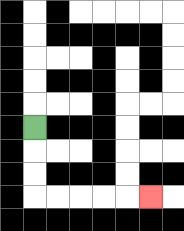{'start': '[1, 5]', 'end': '[6, 8]', 'path_directions': 'D,D,D,R,R,R,R,R', 'path_coordinates': '[[1, 5], [1, 6], [1, 7], [1, 8], [2, 8], [3, 8], [4, 8], [5, 8], [6, 8]]'}